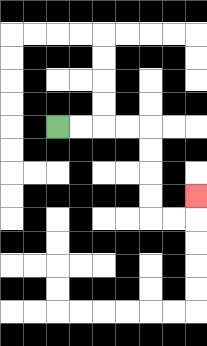{'start': '[2, 5]', 'end': '[8, 8]', 'path_directions': 'R,R,R,R,D,D,D,D,R,R,U', 'path_coordinates': '[[2, 5], [3, 5], [4, 5], [5, 5], [6, 5], [6, 6], [6, 7], [6, 8], [6, 9], [7, 9], [8, 9], [8, 8]]'}